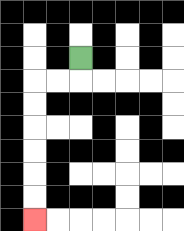{'start': '[3, 2]', 'end': '[1, 9]', 'path_directions': 'D,L,L,D,D,D,D,D,D', 'path_coordinates': '[[3, 2], [3, 3], [2, 3], [1, 3], [1, 4], [1, 5], [1, 6], [1, 7], [1, 8], [1, 9]]'}